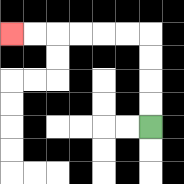{'start': '[6, 5]', 'end': '[0, 1]', 'path_directions': 'U,U,U,U,L,L,L,L,L,L', 'path_coordinates': '[[6, 5], [6, 4], [6, 3], [6, 2], [6, 1], [5, 1], [4, 1], [3, 1], [2, 1], [1, 1], [0, 1]]'}